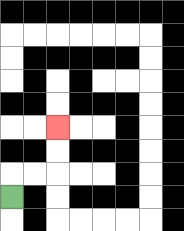{'start': '[0, 8]', 'end': '[2, 5]', 'path_directions': 'U,R,R,U,U', 'path_coordinates': '[[0, 8], [0, 7], [1, 7], [2, 7], [2, 6], [2, 5]]'}